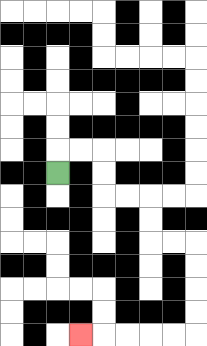{'start': '[2, 7]', 'end': '[3, 14]', 'path_directions': 'U,R,R,D,D,R,R,D,D,R,R,D,D,D,D,L,L,L,L,L', 'path_coordinates': '[[2, 7], [2, 6], [3, 6], [4, 6], [4, 7], [4, 8], [5, 8], [6, 8], [6, 9], [6, 10], [7, 10], [8, 10], [8, 11], [8, 12], [8, 13], [8, 14], [7, 14], [6, 14], [5, 14], [4, 14], [3, 14]]'}